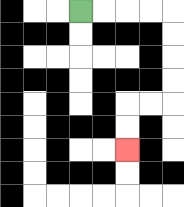{'start': '[3, 0]', 'end': '[5, 6]', 'path_directions': 'R,R,R,R,D,D,D,D,L,L,D,D', 'path_coordinates': '[[3, 0], [4, 0], [5, 0], [6, 0], [7, 0], [7, 1], [7, 2], [7, 3], [7, 4], [6, 4], [5, 4], [5, 5], [5, 6]]'}